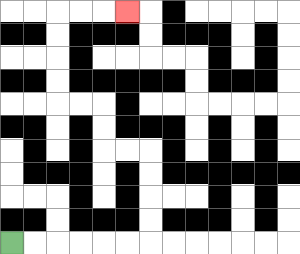{'start': '[0, 10]', 'end': '[5, 0]', 'path_directions': 'R,R,R,R,R,R,U,U,U,U,L,L,U,U,L,L,U,U,U,U,R,R,R', 'path_coordinates': '[[0, 10], [1, 10], [2, 10], [3, 10], [4, 10], [5, 10], [6, 10], [6, 9], [6, 8], [6, 7], [6, 6], [5, 6], [4, 6], [4, 5], [4, 4], [3, 4], [2, 4], [2, 3], [2, 2], [2, 1], [2, 0], [3, 0], [4, 0], [5, 0]]'}